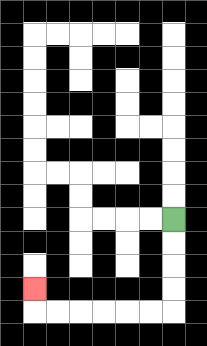{'start': '[7, 9]', 'end': '[1, 12]', 'path_directions': 'D,D,D,D,L,L,L,L,L,L,U', 'path_coordinates': '[[7, 9], [7, 10], [7, 11], [7, 12], [7, 13], [6, 13], [5, 13], [4, 13], [3, 13], [2, 13], [1, 13], [1, 12]]'}